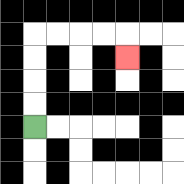{'start': '[1, 5]', 'end': '[5, 2]', 'path_directions': 'U,U,U,U,R,R,R,R,D', 'path_coordinates': '[[1, 5], [1, 4], [1, 3], [1, 2], [1, 1], [2, 1], [3, 1], [4, 1], [5, 1], [5, 2]]'}